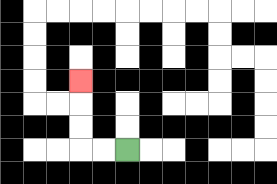{'start': '[5, 6]', 'end': '[3, 3]', 'path_directions': 'L,L,U,U,U', 'path_coordinates': '[[5, 6], [4, 6], [3, 6], [3, 5], [3, 4], [3, 3]]'}